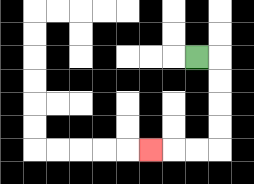{'start': '[8, 2]', 'end': '[6, 6]', 'path_directions': 'R,D,D,D,D,L,L,L', 'path_coordinates': '[[8, 2], [9, 2], [9, 3], [9, 4], [9, 5], [9, 6], [8, 6], [7, 6], [6, 6]]'}